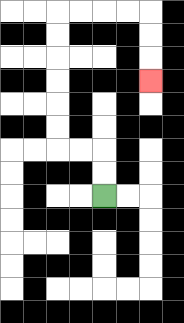{'start': '[4, 8]', 'end': '[6, 3]', 'path_directions': 'U,U,L,L,U,U,U,U,U,U,R,R,R,R,D,D,D', 'path_coordinates': '[[4, 8], [4, 7], [4, 6], [3, 6], [2, 6], [2, 5], [2, 4], [2, 3], [2, 2], [2, 1], [2, 0], [3, 0], [4, 0], [5, 0], [6, 0], [6, 1], [6, 2], [6, 3]]'}